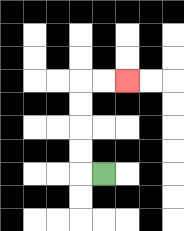{'start': '[4, 7]', 'end': '[5, 3]', 'path_directions': 'L,U,U,U,U,R,R', 'path_coordinates': '[[4, 7], [3, 7], [3, 6], [3, 5], [3, 4], [3, 3], [4, 3], [5, 3]]'}